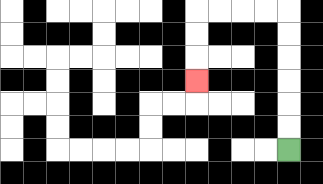{'start': '[12, 6]', 'end': '[8, 3]', 'path_directions': 'U,U,U,U,U,U,L,L,L,L,D,D,D', 'path_coordinates': '[[12, 6], [12, 5], [12, 4], [12, 3], [12, 2], [12, 1], [12, 0], [11, 0], [10, 0], [9, 0], [8, 0], [8, 1], [8, 2], [8, 3]]'}